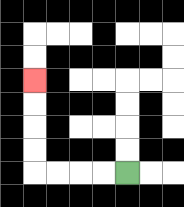{'start': '[5, 7]', 'end': '[1, 3]', 'path_directions': 'L,L,L,L,U,U,U,U', 'path_coordinates': '[[5, 7], [4, 7], [3, 7], [2, 7], [1, 7], [1, 6], [1, 5], [1, 4], [1, 3]]'}